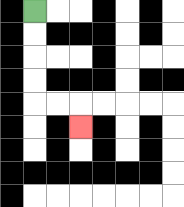{'start': '[1, 0]', 'end': '[3, 5]', 'path_directions': 'D,D,D,D,R,R,D', 'path_coordinates': '[[1, 0], [1, 1], [1, 2], [1, 3], [1, 4], [2, 4], [3, 4], [3, 5]]'}